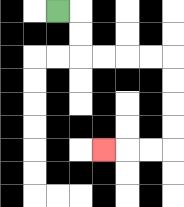{'start': '[2, 0]', 'end': '[4, 6]', 'path_directions': 'R,D,D,R,R,R,R,D,D,D,D,L,L,L', 'path_coordinates': '[[2, 0], [3, 0], [3, 1], [3, 2], [4, 2], [5, 2], [6, 2], [7, 2], [7, 3], [7, 4], [7, 5], [7, 6], [6, 6], [5, 6], [4, 6]]'}